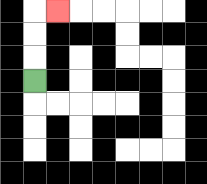{'start': '[1, 3]', 'end': '[2, 0]', 'path_directions': 'U,U,U,R', 'path_coordinates': '[[1, 3], [1, 2], [1, 1], [1, 0], [2, 0]]'}